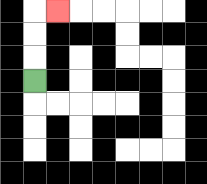{'start': '[1, 3]', 'end': '[2, 0]', 'path_directions': 'U,U,U,R', 'path_coordinates': '[[1, 3], [1, 2], [1, 1], [1, 0], [2, 0]]'}